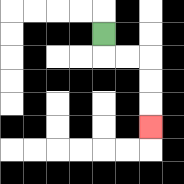{'start': '[4, 1]', 'end': '[6, 5]', 'path_directions': 'D,R,R,D,D,D', 'path_coordinates': '[[4, 1], [4, 2], [5, 2], [6, 2], [6, 3], [6, 4], [6, 5]]'}